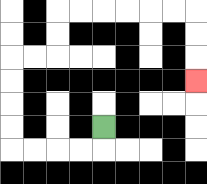{'start': '[4, 5]', 'end': '[8, 3]', 'path_directions': 'D,L,L,L,L,U,U,U,U,R,R,U,U,R,R,R,R,R,R,D,D,D', 'path_coordinates': '[[4, 5], [4, 6], [3, 6], [2, 6], [1, 6], [0, 6], [0, 5], [0, 4], [0, 3], [0, 2], [1, 2], [2, 2], [2, 1], [2, 0], [3, 0], [4, 0], [5, 0], [6, 0], [7, 0], [8, 0], [8, 1], [8, 2], [8, 3]]'}